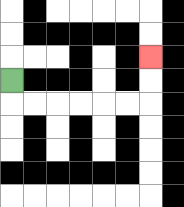{'start': '[0, 3]', 'end': '[6, 2]', 'path_directions': 'D,R,R,R,R,R,R,U,U', 'path_coordinates': '[[0, 3], [0, 4], [1, 4], [2, 4], [3, 4], [4, 4], [5, 4], [6, 4], [6, 3], [6, 2]]'}